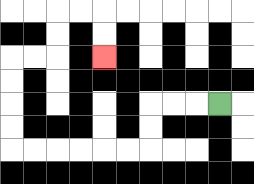{'start': '[9, 4]', 'end': '[4, 2]', 'path_directions': 'L,L,L,D,D,L,L,L,L,L,L,U,U,U,U,R,R,U,U,R,R,D,D', 'path_coordinates': '[[9, 4], [8, 4], [7, 4], [6, 4], [6, 5], [6, 6], [5, 6], [4, 6], [3, 6], [2, 6], [1, 6], [0, 6], [0, 5], [0, 4], [0, 3], [0, 2], [1, 2], [2, 2], [2, 1], [2, 0], [3, 0], [4, 0], [4, 1], [4, 2]]'}